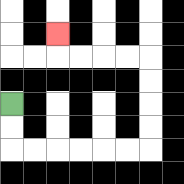{'start': '[0, 4]', 'end': '[2, 1]', 'path_directions': 'D,D,R,R,R,R,R,R,U,U,U,U,L,L,L,L,U', 'path_coordinates': '[[0, 4], [0, 5], [0, 6], [1, 6], [2, 6], [3, 6], [4, 6], [5, 6], [6, 6], [6, 5], [6, 4], [6, 3], [6, 2], [5, 2], [4, 2], [3, 2], [2, 2], [2, 1]]'}